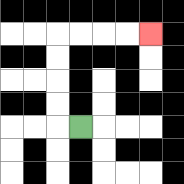{'start': '[3, 5]', 'end': '[6, 1]', 'path_directions': 'L,U,U,U,U,R,R,R,R', 'path_coordinates': '[[3, 5], [2, 5], [2, 4], [2, 3], [2, 2], [2, 1], [3, 1], [4, 1], [5, 1], [6, 1]]'}